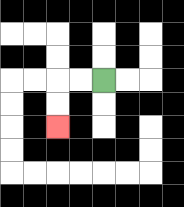{'start': '[4, 3]', 'end': '[2, 5]', 'path_directions': 'L,L,D,D', 'path_coordinates': '[[4, 3], [3, 3], [2, 3], [2, 4], [2, 5]]'}